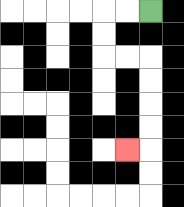{'start': '[6, 0]', 'end': '[5, 6]', 'path_directions': 'L,L,D,D,R,R,D,D,D,D,L', 'path_coordinates': '[[6, 0], [5, 0], [4, 0], [4, 1], [4, 2], [5, 2], [6, 2], [6, 3], [6, 4], [6, 5], [6, 6], [5, 6]]'}